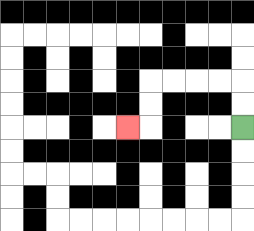{'start': '[10, 5]', 'end': '[5, 5]', 'path_directions': 'U,U,L,L,L,L,D,D,L', 'path_coordinates': '[[10, 5], [10, 4], [10, 3], [9, 3], [8, 3], [7, 3], [6, 3], [6, 4], [6, 5], [5, 5]]'}